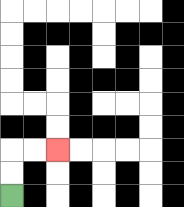{'start': '[0, 8]', 'end': '[2, 6]', 'path_directions': 'U,U,R,R', 'path_coordinates': '[[0, 8], [0, 7], [0, 6], [1, 6], [2, 6]]'}